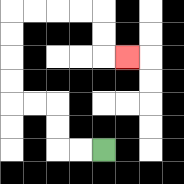{'start': '[4, 6]', 'end': '[5, 2]', 'path_directions': 'L,L,U,U,L,L,U,U,U,U,R,R,R,R,D,D,R', 'path_coordinates': '[[4, 6], [3, 6], [2, 6], [2, 5], [2, 4], [1, 4], [0, 4], [0, 3], [0, 2], [0, 1], [0, 0], [1, 0], [2, 0], [3, 0], [4, 0], [4, 1], [4, 2], [5, 2]]'}